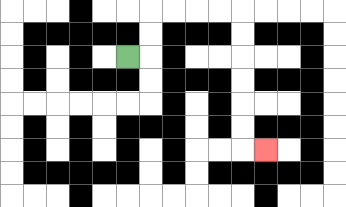{'start': '[5, 2]', 'end': '[11, 6]', 'path_directions': 'R,U,U,R,R,R,R,D,D,D,D,D,D,R', 'path_coordinates': '[[5, 2], [6, 2], [6, 1], [6, 0], [7, 0], [8, 0], [9, 0], [10, 0], [10, 1], [10, 2], [10, 3], [10, 4], [10, 5], [10, 6], [11, 6]]'}